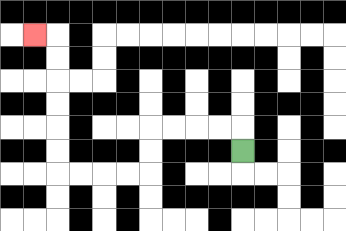{'start': '[10, 6]', 'end': '[1, 1]', 'path_directions': 'U,L,L,L,L,D,D,L,L,L,L,U,U,U,U,U,U,L', 'path_coordinates': '[[10, 6], [10, 5], [9, 5], [8, 5], [7, 5], [6, 5], [6, 6], [6, 7], [5, 7], [4, 7], [3, 7], [2, 7], [2, 6], [2, 5], [2, 4], [2, 3], [2, 2], [2, 1], [1, 1]]'}